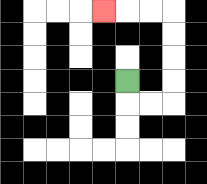{'start': '[5, 3]', 'end': '[4, 0]', 'path_directions': 'D,R,R,U,U,U,U,L,L,L', 'path_coordinates': '[[5, 3], [5, 4], [6, 4], [7, 4], [7, 3], [7, 2], [7, 1], [7, 0], [6, 0], [5, 0], [4, 0]]'}